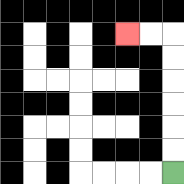{'start': '[7, 7]', 'end': '[5, 1]', 'path_directions': 'U,U,U,U,U,U,L,L', 'path_coordinates': '[[7, 7], [7, 6], [7, 5], [7, 4], [7, 3], [7, 2], [7, 1], [6, 1], [5, 1]]'}